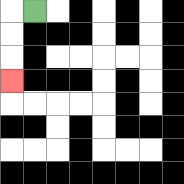{'start': '[1, 0]', 'end': '[0, 3]', 'path_directions': 'L,D,D,D', 'path_coordinates': '[[1, 0], [0, 0], [0, 1], [0, 2], [0, 3]]'}